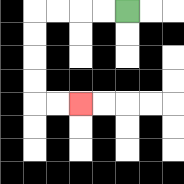{'start': '[5, 0]', 'end': '[3, 4]', 'path_directions': 'L,L,L,L,D,D,D,D,R,R', 'path_coordinates': '[[5, 0], [4, 0], [3, 0], [2, 0], [1, 0], [1, 1], [1, 2], [1, 3], [1, 4], [2, 4], [3, 4]]'}